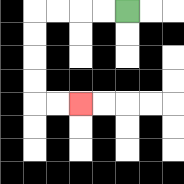{'start': '[5, 0]', 'end': '[3, 4]', 'path_directions': 'L,L,L,L,D,D,D,D,R,R', 'path_coordinates': '[[5, 0], [4, 0], [3, 0], [2, 0], [1, 0], [1, 1], [1, 2], [1, 3], [1, 4], [2, 4], [3, 4]]'}